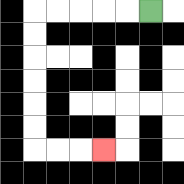{'start': '[6, 0]', 'end': '[4, 6]', 'path_directions': 'L,L,L,L,L,D,D,D,D,D,D,R,R,R', 'path_coordinates': '[[6, 0], [5, 0], [4, 0], [3, 0], [2, 0], [1, 0], [1, 1], [1, 2], [1, 3], [1, 4], [1, 5], [1, 6], [2, 6], [3, 6], [4, 6]]'}